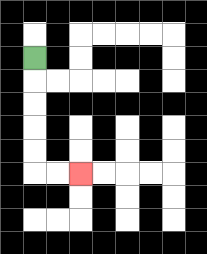{'start': '[1, 2]', 'end': '[3, 7]', 'path_directions': 'D,D,D,D,D,R,R', 'path_coordinates': '[[1, 2], [1, 3], [1, 4], [1, 5], [1, 6], [1, 7], [2, 7], [3, 7]]'}